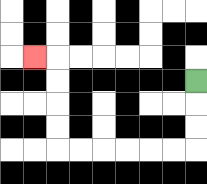{'start': '[8, 3]', 'end': '[1, 2]', 'path_directions': 'D,D,D,L,L,L,L,L,L,U,U,U,U,L', 'path_coordinates': '[[8, 3], [8, 4], [8, 5], [8, 6], [7, 6], [6, 6], [5, 6], [4, 6], [3, 6], [2, 6], [2, 5], [2, 4], [2, 3], [2, 2], [1, 2]]'}